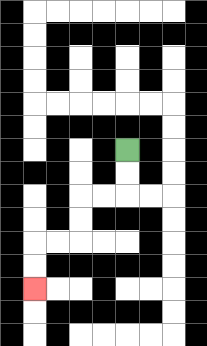{'start': '[5, 6]', 'end': '[1, 12]', 'path_directions': 'D,D,L,L,D,D,L,L,D,D', 'path_coordinates': '[[5, 6], [5, 7], [5, 8], [4, 8], [3, 8], [3, 9], [3, 10], [2, 10], [1, 10], [1, 11], [1, 12]]'}